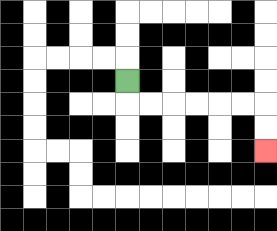{'start': '[5, 3]', 'end': '[11, 6]', 'path_directions': 'D,R,R,R,R,R,R,D,D', 'path_coordinates': '[[5, 3], [5, 4], [6, 4], [7, 4], [8, 4], [9, 4], [10, 4], [11, 4], [11, 5], [11, 6]]'}